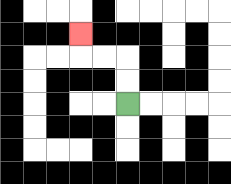{'start': '[5, 4]', 'end': '[3, 1]', 'path_directions': 'U,U,L,L,U', 'path_coordinates': '[[5, 4], [5, 3], [5, 2], [4, 2], [3, 2], [3, 1]]'}